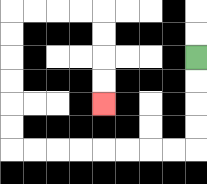{'start': '[8, 2]', 'end': '[4, 4]', 'path_directions': 'D,D,D,D,L,L,L,L,L,L,L,L,U,U,U,U,U,U,R,R,R,R,D,D,D,D', 'path_coordinates': '[[8, 2], [8, 3], [8, 4], [8, 5], [8, 6], [7, 6], [6, 6], [5, 6], [4, 6], [3, 6], [2, 6], [1, 6], [0, 6], [0, 5], [0, 4], [0, 3], [0, 2], [0, 1], [0, 0], [1, 0], [2, 0], [3, 0], [4, 0], [4, 1], [4, 2], [4, 3], [4, 4]]'}